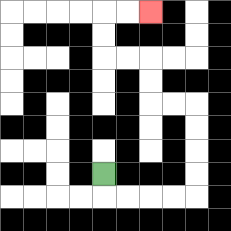{'start': '[4, 7]', 'end': '[6, 0]', 'path_directions': 'D,R,R,R,R,U,U,U,U,L,L,U,U,L,L,U,U,R,R', 'path_coordinates': '[[4, 7], [4, 8], [5, 8], [6, 8], [7, 8], [8, 8], [8, 7], [8, 6], [8, 5], [8, 4], [7, 4], [6, 4], [6, 3], [6, 2], [5, 2], [4, 2], [4, 1], [4, 0], [5, 0], [6, 0]]'}